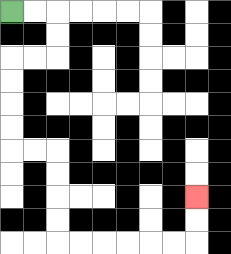{'start': '[0, 0]', 'end': '[8, 8]', 'path_directions': 'R,R,D,D,L,L,D,D,D,D,R,R,D,D,D,D,R,R,R,R,R,R,U,U', 'path_coordinates': '[[0, 0], [1, 0], [2, 0], [2, 1], [2, 2], [1, 2], [0, 2], [0, 3], [0, 4], [0, 5], [0, 6], [1, 6], [2, 6], [2, 7], [2, 8], [2, 9], [2, 10], [3, 10], [4, 10], [5, 10], [6, 10], [7, 10], [8, 10], [8, 9], [8, 8]]'}